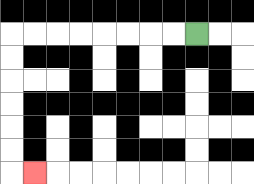{'start': '[8, 1]', 'end': '[1, 7]', 'path_directions': 'L,L,L,L,L,L,L,L,D,D,D,D,D,D,R', 'path_coordinates': '[[8, 1], [7, 1], [6, 1], [5, 1], [4, 1], [3, 1], [2, 1], [1, 1], [0, 1], [0, 2], [0, 3], [0, 4], [0, 5], [0, 6], [0, 7], [1, 7]]'}